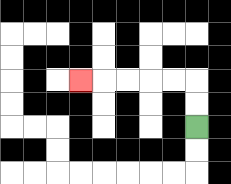{'start': '[8, 5]', 'end': '[3, 3]', 'path_directions': 'U,U,L,L,L,L,L', 'path_coordinates': '[[8, 5], [8, 4], [8, 3], [7, 3], [6, 3], [5, 3], [4, 3], [3, 3]]'}